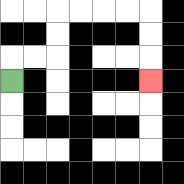{'start': '[0, 3]', 'end': '[6, 3]', 'path_directions': 'U,R,R,U,U,R,R,R,R,D,D,D', 'path_coordinates': '[[0, 3], [0, 2], [1, 2], [2, 2], [2, 1], [2, 0], [3, 0], [4, 0], [5, 0], [6, 0], [6, 1], [6, 2], [6, 3]]'}